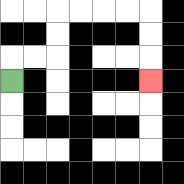{'start': '[0, 3]', 'end': '[6, 3]', 'path_directions': 'U,R,R,U,U,R,R,R,R,D,D,D', 'path_coordinates': '[[0, 3], [0, 2], [1, 2], [2, 2], [2, 1], [2, 0], [3, 0], [4, 0], [5, 0], [6, 0], [6, 1], [6, 2], [6, 3]]'}